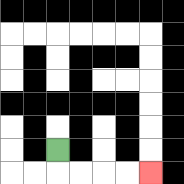{'start': '[2, 6]', 'end': '[6, 7]', 'path_directions': 'D,R,R,R,R', 'path_coordinates': '[[2, 6], [2, 7], [3, 7], [4, 7], [5, 7], [6, 7]]'}